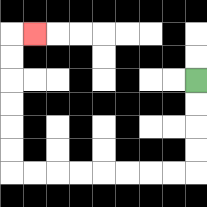{'start': '[8, 3]', 'end': '[1, 1]', 'path_directions': 'D,D,D,D,L,L,L,L,L,L,L,L,U,U,U,U,U,U,R', 'path_coordinates': '[[8, 3], [8, 4], [8, 5], [8, 6], [8, 7], [7, 7], [6, 7], [5, 7], [4, 7], [3, 7], [2, 7], [1, 7], [0, 7], [0, 6], [0, 5], [0, 4], [0, 3], [0, 2], [0, 1], [1, 1]]'}